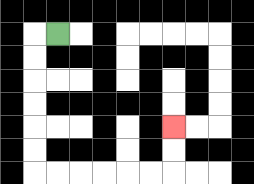{'start': '[2, 1]', 'end': '[7, 5]', 'path_directions': 'L,D,D,D,D,D,D,R,R,R,R,R,R,U,U', 'path_coordinates': '[[2, 1], [1, 1], [1, 2], [1, 3], [1, 4], [1, 5], [1, 6], [1, 7], [2, 7], [3, 7], [4, 7], [5, 7], [6, 7], [7, 7], [7, 6], [7, 5]]'}